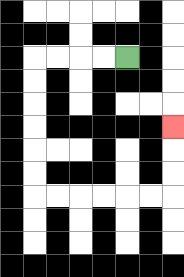{'start': '[5, 2]', 'end': '[7, 5]', 'path_directions': 'L,L,L,L,D,D,D,D,D,D,R,R,R,R,R,R,U,U,U', 'path_coordinates': '[[5, 2], [4, 2], [3, 2], [2, 2], [1, 2], [1, 3], [1, 4], [1, 5], [1, 6], [1, 7], [1, 8], [2, 8], [3, 8], [4, 8], [5, 8], [6, 8], [7, 8], [7, 7], [7, 6], [7, 5]]'}